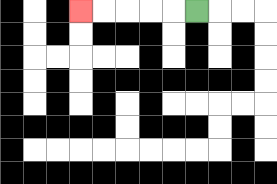{'start': '[8, 0]', 'end': '[3, 0]', 'path_directions': 'L,L,L,L,L', 'path_coordinates': '[[8, 0], [7, 0], [6, 0], [5, 0], [4, 0], [3, 0]]'}